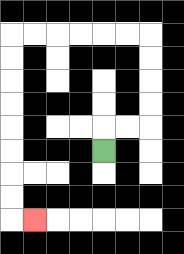{'start': '[4, 6]', 'end': '[1, 9]', 'path_directions': 'U,R,R,U,U,U,U,L,L,L,L,L,L,D,D,D,D,D,D,D,D,R', 'path_coordinates': '[[4, 6], [4, 5], [5, 5], [6, 5], [6, 4], [6, 3], [6, 2], [6, 1], [5, 1], [4, 1], [3, 1], [2, 1], [1, 1], [0, 1], [0, 2], [0, 3], [0, 4], [0, 5], [0, 6], [0, 7], [0, 8], [0, 9], [1, 9]]'}